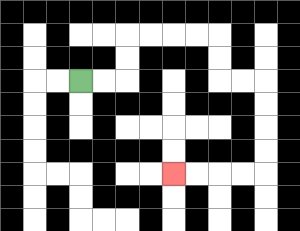{'start': '[3, 3]', 'end': '[7, 7]', 'path_directions': 'R,R,U,U,R,R,R,R,D,D,R,R,D,D,D,D,L,L,L,L', 'path_coordinates': '[[3, 3], [4, 3], [5, 3], [5, 2], [5, 1], [6, 1], [7, 1], [8, 1], [9, 1], [9, 2], [9, 3], [10, 3], [11, 3], [11, 4], [11, 5], [11, 6], [11, 7], [10, 7], [9, 7], [8, 7], [7, 7]]'}